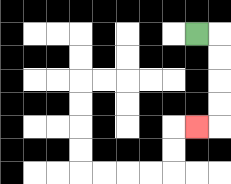{'start': '[8, 1]', 'end': '[8, 5]', 'path_directions': 'R,D,D,D,D,L', 'path_coordinates': '[[8, 1], [9, 1], [9, 2], [9, 3], [9, 4], [9, 5], [8, 5]]'}